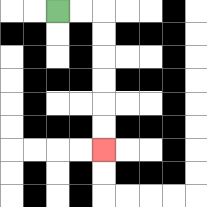{'start': '[2, 0]', 'end': '[4, 6]', 'path_directions': 'R,R,D,D,D,D,D,D', 'path_coordinates': '[[2, 0], [3, 0], [4, 0], [4, 1], [4, 2], [4, 3], [4, 4], [4, 5], [4, 6]]'}